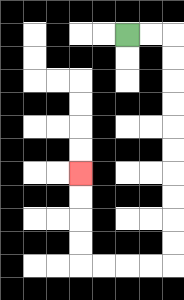{'start': '[5, 1]', 'end': '[3, 7]', 'path_directions': 'R,R,D,D,D,D,D,D,D,D,D,D,L,L,L,L,U,U,U,U', 'path_coordinates': '[[5, 1], [6, 1], [7, 1], [7, 2], [7, 3], [7, 4], [7, 5], [7, 6], [7, 7], [7, 8], [7, 9], [7, 10], [7, 11], [6, 11], [5, 11], [4, 11], [3, 11], [3, 10], [3, 9], [3, 8], [3, 7]]'}